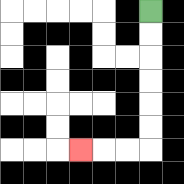{'start': '[6, 0]', 'end': '[3, 6]', 'path_directions': 'D,D,D,D,D,D,L,L,L', 'path_coordinates': '[[6, 0], [6, 1], [6, 2], [6, 3], [6, 4], [6, 5], [6, 6], [5, 6], [4, 6], [3, 6]]'}